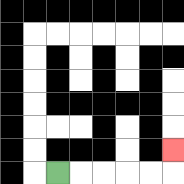{'start': '[2, 7]', 'end': '[7, 6]', 'path_directions': 'R,R,R,R,R,U', 'path_coordinates': '[[2, 7], [3, 7], [4, 7], [5, 7], [6, 7], [7, 7], [7, 6]]'}